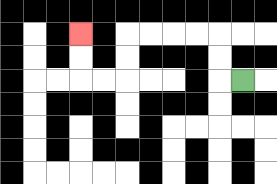{'start': '[10, 3]', 'end': '[3, 1]', 'path_directions': 'L,U,U,L,L,L,L,D,D,L,L,U,U', 'path_coordinates': '[[10, 3], [9, 3], [9, 2], [9, 1], [8, 1], [7, 1], [6, 1], [5, 1], [5, 2], [5, 3], [4, 3], [3, 3], [3, 2], [3, 1]]'}